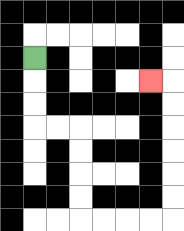{'start': '[1, 2]', 'end': '[6, 3]', 'path_directions': 'D,D,D,R,R,D,D,D,D,R,R,R,R,U,U,U,U,U,U,L', 'path_coordinates': '[[1, 2], [1, 3], [1, 4], [1, 5], [2, 5], [3, 5], [3, 6], [3, 7], [3, 8], [3, 9], [4, 9], [5, 9], [6, 9], [7, 9], [7, 8], [7, 7], [7, 6], [7, 5], [7, 4], [7, 3], [6, 3]]'}